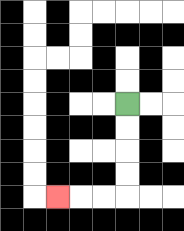{'start': '[5, 4]', 'end': '[2, 8]', 'path_directions': 'D,D,D,D,L,L,L', 'path_coordinates': '[[5, 4], [5, 5], [5, 6], [5, 7], [5, 8], [4, 8], [3, 8], [2, 8]]'}